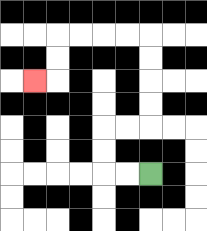{'start': '[6, 7]', 'end': '[1, 3]', 'path_directions': 'L,L,U,U,R,R,U,U,U,U,L,L,L,L,D,D,L', 'path_coordinates': '[[6, 7], [5, 7], [4, 7], [4, 6], [4, 5], [5, 5], [6, 5], [6, 4], [6, 3], [6, 2], [6, 1], [5, 1], [4, 1], [3, 1], [2, 1], [2, 2], [2, 3], [1, 3]]'}